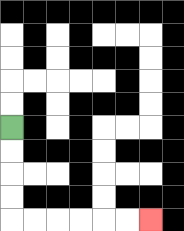{'start': '[0, 5]', 'end': '[6, 9]', 'path_directions': 'D,D,D,D,R,R,R,R,R,R', 'path_coordinates': '[[0, 5], [0, 6], [0, 7], [0, 8], [0, 9], [1, 9], [2, 9], [3, 9], [4, 9], [5, 9], [6, 9]]'}